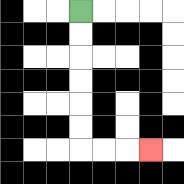{'start': '[3, 0]', 'end': '[6, 6]', 'path_directions': 'D,D,D,D,D,D,R,R,R', 'path_coordinates': '[[3, 0], [3, 1], [3, 2], [3, 3], [3, 4], [3, 5], [3, 6], [4, 6], [5, 6], [6, 6]]'}